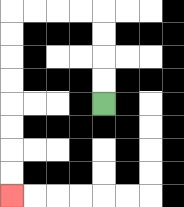{'start': '[4, 4]', 'end': '[0, 8]', 'path_directions': 'U,U,U,U,L,L,L,L,D,D,D,D,D,D,D,D', 'path_coordinates': '[[4, 4], [4, 3], [4, 2], [4, 1], [4, 0], [3, 0], [2, 0], [1, 0], [0, 0], [0, 1], [0, 2], [0, 3], [0, 4], [0, 5], [0, 6], [0, 7], [0, 8]]'}